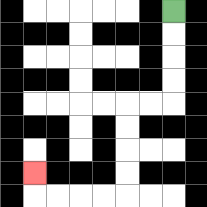{'start': '[7, 0]', 'end': '[1, 7]', 'path_directions': 'D,D,D,D,L,L,D,D,D,D,L,L,L,L,U', 'path_coordinates': '[[7, 0], [7, 1], [7, 2], [7, 3], [7, 4], [6, 4], [5, 4], [5, 5], [5, 6], [5, 7], [5, 8], [4, 8], [3, 8], [2, 8], [1, 8], [1, 7]]'}